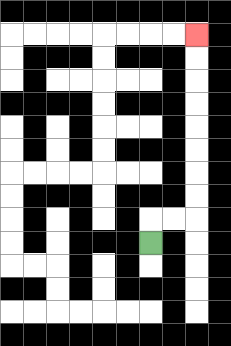{'start': '[6, 10]', 'end': '[8, 1]', 'path_directions': 'U,R,R,U,U,U,U,U,U,U,U', 'path_coordinates': '[[6, 10], [6, 9], [7, 9], [8, 9], [8, 8], [8, 7], [8, 6], [8, 5], [8, 4], [8, 3], [8, 2], [8, 1]]'}